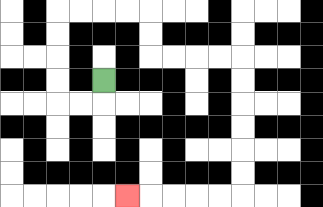{'start': '[4, 3]', 'end': '[5, 8]', 'path_directions': 'D,L,L,U,U,U,U,R,R,R,R,D,D,R,R,R,R,D,D,D,D,D,D,L,L,L,L,L', 'path_coordinates': '[[4, 3], [4, 4], [3, 4], [2, 4], [2, 3], [2, 2], [2, 1], [2, 0], [3, 0], [4, 0], [5, 0], [6, 0], [6, 1], [6, 2], [7, 2], [8, 2], [9, 2], [10, 2], [10, 3], [10, 4], [10, 5], [10, 6], [10, 7], [10, 8], [9, 8], [8, 8], [7, 8], [6, 8], [5, 8]]'}